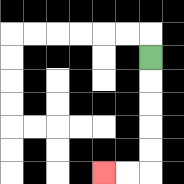{'start': '[6, 2]', 'end': '[4, 7]', 'path_directions': 'D,D,D,D,D,L,L', 'path_coordinates': '[[6, 2], [6, 3], [6, 4], [6, 5], [6, 6], [6, 7], [5, 7], [4, 7]]'}